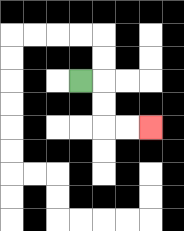{'start': '[3, 3]', 'end': '[6, 5]', 'path_directions': 'R,D,D,R,R', 'path_coordinates': '[[3, 3], [4, 3], [4, 4], [4, 5], [5, 5], [6, 5]]'}